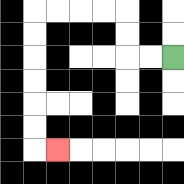{'start': '[7, 2]', 'end': '[2, 6]', 'path_directions': 'L,L,U,U,L,L,L,L,D,D,D,D,D,D,R', 'path_coordinates': '[[7, 2], [6, 2], [5, 2], [5, 1], [5, 0], [4, 0], [3, 0], [2, 0], [1, 0], [1, 1], [1, 2], [1, 3], [1, 4], [1, 5], [1, 6], [2, 6]]'}